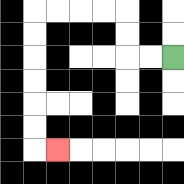{'start': '[7, 2]', 'end': '[2, 6]', 'path_directions': 'L,L,U,U,L,L,L,L,D,D,D,D,D,D,R', 'path_coordinates': '[[7, 2], [6, 2], [5, 2], [5, 1], [5, 0], [4, 0], [3, 0], [2, 0], [1, 0], [1, 1], [1, 2], [1, 3], [1, 4], [1, 5], [1, 6], [2, 6]]'}